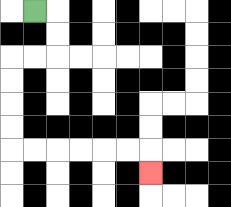{'start': '[1, 0]', 'end': '[6, 7]', 'path_directions': 'R,D,D,L,L,D,D,D,D,R,R,R,R,R,R,D', 'path_coordinates': '[[1, 0], [2, 0], [2, 1], [2, 2], [1, 2], [0, 2], [0, 3], [0, 4], [0, 5], [0, 6], [1, 6], [2, 6], [3, 6], [4, 6], [5, 6], [6, 6], [6, 7]]'}